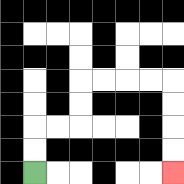{'start': '[1, 7]', 'end': '[7, 7]', 'path_directions': 'U,U,R,R,U,U,R,R,R,R,D,D,D,D', 'path_coordinates': '[[1, 7], [1, 6], [1, 5], [2, 5], [3, 5], [3, 4], [3, 3], [4, 3], [5, 3], [6, 3], [7, 3], [7, 4], [7, 5], [7, 6], [7, 7]]'}